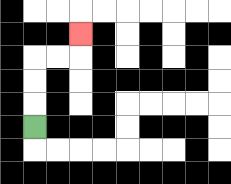{'start': '[1, 5]', 'end': '[3, 1]', 'path_directions': 'U,U,U,R,R,U', 'path_coordinates': '[[1, 5], [1, 4], [1, 3], [1, 2], [2, 2], [3, 2], [3, 1]]'}